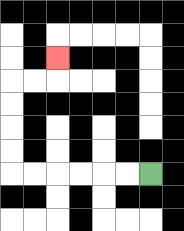{'start': '[6, 7]', 'end': '[2, 2]', 'path_directions': 'L,L,L,L,L,L,U,U,U,U,R,R,U', 'path_coordinates': '[[6, 7], [5, 7], [4, 7], [3, 7], [2, 7], [1, 7], [0, 7], [0, 6], [0, 5], [0, 4], [0, 3], [1, 3], [2, 3], [2, 2]]'}